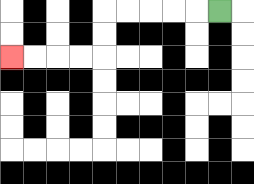{'start': '[9, 0]', 'end': '[0, 2]', 'path_directions': 'L,L,L,L,L,D,D,L,L,L,L', 'path_coordinates': '[[9, 0], [8, 0], [7, 0], [6, 0], [5, 0], [4, 0], [4, 1], [4, 2], [3, 2], [2, 2], [1, 2], [0, 2]]'}